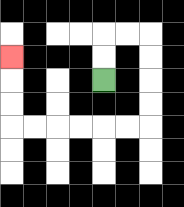{'start': '[4, 3]', 'end': '[0, 2]', 'path_directions': 'U,U,R,R,D,D,D,D,L,L,L,L,L,L,U,U,U', 'path_coordinates': '[[4, 3], [4, 2], [4, 1], [5, 1], [6, 1], [6, 2], [6, 3], [6, 4], [6, 5], [5, 5], [4, 5], [3, 5], [2, 5], [1, 5], [0, 5], [0, 4], [0, 3], [0, 2]]'}